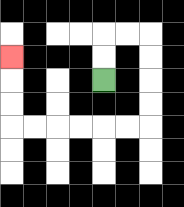{'start': '[4, 3]', 'end': '[0, 2]', 'path_directions': 'U,U,R,R,D,D,D,D,L,L,L,L,L,L,U,U,U', 'path_coordinates': '[[4, 3], [4, 2], [4, 1], [5, 1], [6, 1], [6, 2], [6, 3], [6, 4], [6, 5], [5, 5], [4, 5], [3, 5], [2, 5], [1, 5], [0, 5], [0, 4], [0, 3], [0, 2]]'}